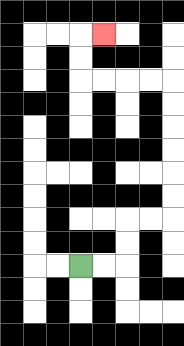{'start': '[3, 11]', 'end': '[4, 1]', 'path_directions': 'R,R,U,U,R,R,U,U,U,U,U,U,L,L,L,L,U,U,R', 'path_coordinates': '[[3, 11], [4, 11], [5, 11], [5, 10], [5, 9], [6, 9], [7, 9], [7, 8], [7, 7], [7, 6], [7, 5], [7, 4], [7, 3], [6, 3], [5, 3], [4, 3], [3, 3], [3, 2], [3, 1], [4, 1]]'}